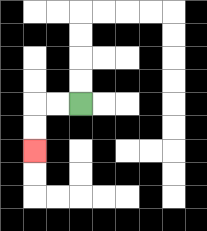{'start': '[3, 4]', 'end': '[1, 6]', 'path_directions': 'L,L,D,D', 'path_coordinates': '[[3, 4], [2, 4], [1, 4], [1, 5], [1, 6]]'}